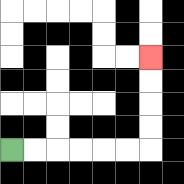{'start': '[0, 6]', 'end': '[6, 2]', 'path_directions': 'R,R,R,R,R,R,U,U,U,U', 'path_coordinates': '[[0, 6], [1, 6], [2, 6], [3, 6], [4, 6], [5, 6], [6, 6], [6, 5], [6, 4], [6, 3], [6, 2]]'}